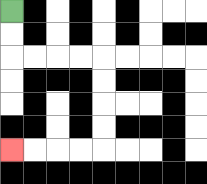{'start': '[0, 0]', 'end': '[0, 6]', 'path_directions': 'D,D,R,R,R,R,D,D,D,D,L,L,L,L', 'path_coordinates': '[[0, 0], [0, 1], [0, 2], [1, 2], [2, 2], [3, 2], [4, 2], [4, 3], [4, 4], [4, 5], [4, 6], [3, 6], [2, 6], [1, 6], [0, 6]]'}